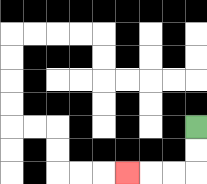{'start': '[8, 5]', 'end': '[5, 7]', 'path_directions': 'D,D,L,L,L', 'path_coordinates': '[[8, 5], [8, 6], [8, 7], [7, 7], [6, 7], [5, 7]]'}